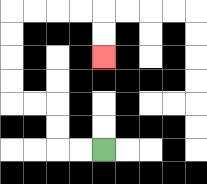{'start': '[4, 6]', 'end': '[4, 2]', 'path_directions': 'L,L,U,U,L,L,U,U,U,U,R,R,R,R,D,D', 'path_coordinates': '[[4, 6], [3, 6], [2, 6], [2, 5], [2, 4], [1, 4], [0, 4], [0, 3], [0, 2], [0, 1], [0, 0], [1, 0], [2, 0], [3, 0], [4, 0], [4, 1], [4, 2]]'}